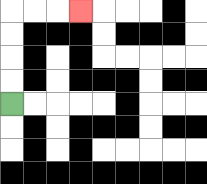{'start': '[0, 4]', 'end': '[3, 0]', 'path_directions': 'U,U,U,U,R,R,R', 'path_coordinates': '[[0, 4], [0, 3], [0, 2], [0, 1], [0, 0], [1, 0], [2, 0], [3, 0]]'}